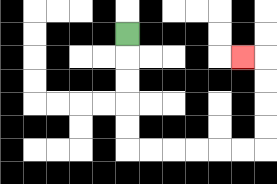{'start': '[5, 1]', 'end': '[10, 2]', 'path_directions': 'D,D,D,D,D,R,R,R,R,R,R,U,U,U,U,L', 'path_coordinates': '[[5, 1], [5, 2], [5, 3], [5, 4], [5, 5], [5, 6], [6, 6], [7, 6], [8, 6], [9, 6], [10, 6], [11, 6], [11, 5], [11, 4], [11, 3], [11, 2], [10, 2]]'}